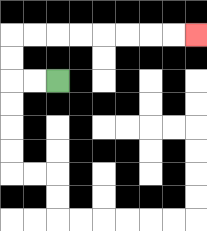{'start': '[2, 3]', 'end': '[8, 1]', 'path_directions': 'L,L,U,U,R,R,R,R,R,R,R,R', 'path_coordinates': '[[2, 3], [1, 3], [0, 3], [0, 2], [0, 1], [1, 1], [2, 1], [3, 1], [4, 1], [5, 1], [6, 1], [7, 1], [8, 1]]'}